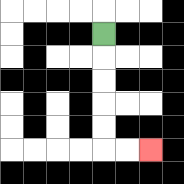{'start': '[4, 1]', 'end': '[6, 6]', 'path_directions': 'D,D,D,D,D,R,R', 'path_coordinates': '[[4, 1], [4, 2], [4, 3], [4, 4], [4, 5], [4, 6], [5, 6], [6, 6]]'}